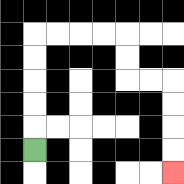{'start': '[1, 6]', 'end': '[7, 7]', 'path_directions': 'U,U,U,U,U,R,R,R,R,D,D,R,R,D,D,D,D', 'path_coordinates': '[[1, 6], [1, 5], [1, 4], [1, 3], [1, 2], [1, 1], [2, 1], [3, 1], [4, 1], [5, 1], [5, 2], [5, 3], [6, 3], [7, 3], [7, 4], [7, 5], [7, 6], [7, 7]]'}